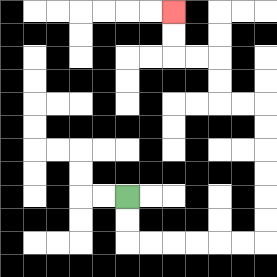{'start': '[5, 8]', 'end': '[7, 0]', 'path_directions': 'D,D,R,R,R,R,R,R,U,U,U,U,U,U,L,L,U,U,L,L,U,U', 'path_coordinates': '[[5, 8], [5, 9], [5, 10], [6, 10], [7, 10], [8, 10], [9, 10], [10, 10], [11, 10], [11, 9], [11, 8], [11, 7], [11, 6], [11, 5], [11, 4], [10, 4], [9, 4], [9, 3], [9, 2], [8, 2], [7, 2], [7, 1], [7, 0]]'}